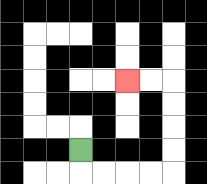{'start': '[3, 6]', 'end': '[5, 3]', 'path_directions': 'D,R,R,R,R,U,U,U,U,L,L', 'path_coordinates': '[[3, 6], [3, 7], [4, 7], [5, 7], [6, 7], [7, 7], [7, 6], [7, 5], [7, 4], [7, 3], [6, 3], [5, 3]]'}